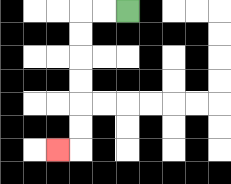{'start': '[5, 0]', 'end': '[2, 6]', 'path_directions': 'L,L,D,D,D,D,D,D,L', 'path_coordinates': '[[5, 0], [4, 0], [3, 0], [3, 1], [3, 2], [3, 3], [3, 4], [3, 5], [3, 6], [2, 6]]'}